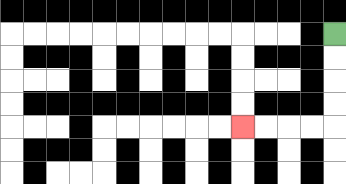{'start': '[14, 1]', 'end': '[10, 5]', 'path_directions': 'D,D,D,D,L,L,L,L', 'path_coordinates': '[[14, 1], [14, 2], [14, 3], [14, 4], [14, 5], [13, 5], [12, 5], [11, 5], [10, 5]]'}